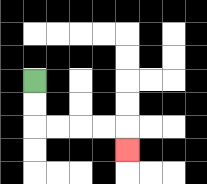{'start': '[1, 3]', 'end': '[5, 6]', 'path_directions': 'D,D,R,R,R,R,D', 'path_coordinates': '[[1, 3], [1, 4], [1, 5], [2, 5], [3, 5], [4, 5], [5, 5], [5, 6]]'}